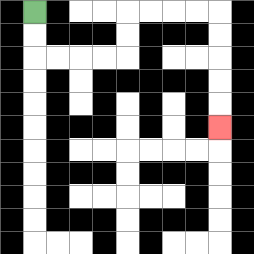{'start': '[1, 0]', 'end': '[9, 5]', 'path_directions': 'D,D,R,R,R,R,U,U,R,R,R,R,D,D,D,D,D', 'path_coordinates': '[[1, 0], [1, 1], [1, 2], [2, 2], [3, 2], [4, 2], [5, 2], [5, 1], [5, 0], [6, 0], [7, 0], [8, 0], [9, 0], [9, 1], [9, 2], [9, 3], [9, 4], [9, 5]]'}